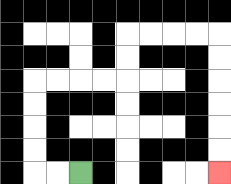{'start': '[3, 7]', 'end': '[9, 7]', 'path_directions': 'L,L,U,U,U,U,R,R,R,R,U,U,R,R,R,R,D,D,D,D,D,D', 'path_coordinates': '[[3, 7], [2, 7], [1, 7], [1, 6], [1, 5], [1, 4], [1, 3], [2, 3], [3, 3], [4, 3], [5, 3], [5, 2], [5, 1], [6, 1], [7, 1], [8, 1], [9, 1], [9, 2], [9, 3], [9, 4], [9, 5], [9, 6], [9, 7]]'}